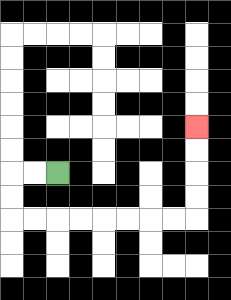{'start': '[2, 7]', 'end': '[8, 5]', 'path_directions': 'L,L,D,D,R,R,R,R,R,R,R,R,U,U,U,U', 'path_coordinates': '[[2, 7], [1, 7], [0, 7], [0, 8], [0, 9], [1, 9], [2, 9], [3, 9], [4, 9], [5, 9], [6, 9], [7, 9], [8, 9], [8, 8], [8, 7], [8, 6], [8, 5]]'}